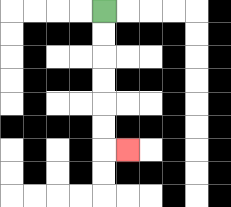{'start': '[4, 0]', 'end': '[5, 6]', 'path_directions': 'D,D,D,D,D,D,R', 'path_coordinates': '[[4, 0], [4, 1], [4, 2], [4, 3], [4, 4], [4, 5], [4, 6], [5, 6]]'}